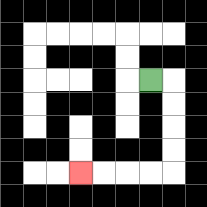{'start': '[6, 3]', 'end': '[3, 7]', 'path_directions': 'R,D,D,D,D,L,L,L,L', 'path_coordinates': '[[6, 3], [7, 3], [7, 4], [7, 5], [7, 6], [7, 7], [6, 7], [5, 7], [4, 7], [3, 7]]'}